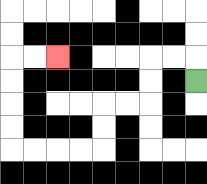{'start': '[8, 3]', 'end': '[2, 2]', 'path_directions': 'U,L,L,D,D,L,L,D,D,L,L,L,L,U,U,U,U,R,R', 'path_coordinates': '[[8, 3], [8, 2], [7, 2], [6, 2], [6, 3], [6, 4], [5, 4], [4, 4], [4, 5], [4, 6], [3, 6], [2, 6], [1, 6], [0, 6], [0, 5], [0, 4], [0, 3], [0, 2], [1, 2], [2, 2]]'}